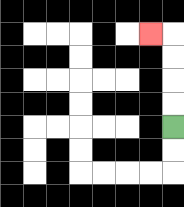{'start': '[7, 5]', 'end': '[6, 1]', 'path_directions': 'U,U,U,U,L', 'path_coordinates': '[[7, 5], [7, 4], [7, 3], [7, 2], [7, 1], [6, 1]]'}